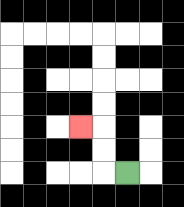{'start': '[5, 7]', 'end': '[3, 5]', 'path_directions': 'L,U,U,L', 'path_coordinates': '[[5, 7], [4, 7], [4, 6], [4, 5], [3, 5]]'}